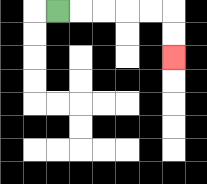{'start': '[2, 0]', 'end': '[7, 2]', 'path_directions': 'R,R,R,R,R,D,D', 'path_coordinates': '[[2, 0], [3, 0], [4, 0], [5, 0], [6, 0], [7, 0], [7, 1], [7, 2]]'}